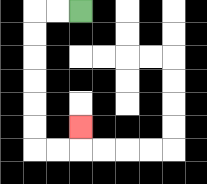{'start': '[3, 0]', 'end': '[3, 5]', 'path_directions': 'L,L,D,D,D,D,D,D,R,R,U', 'path_coordinates': '[[3, 0], [2, 0], [1, 0], [1, 1], [1, 2], [1, 3], [1, 4], [1, 5], [1, 6], [2, 6], [3, 6], [3, 5]]'}